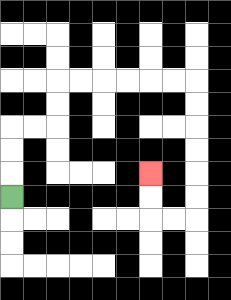{'start': '[0, 8]', 'end': '[6, 7]', 'path_directions': 'U,U,U,R,R,U,U,R,R,R,R,R,R,D,D,D,D,D,D,L,L,U,U', 'path_coordinates': '[[0, 8], [0, 7], [0, 6], [0, 5], [1, 5], [2, 5], [2, 4], [2, 3], [3, 3], [4, 3], [5, 3], [6, 3], [7, 3], [8, 3], [8, 4], [8, 5], [8, 6], [8, 7], [8, 8], [8, 9], [7, 9], [6, 9], [6, 8], [6, 7]]'}